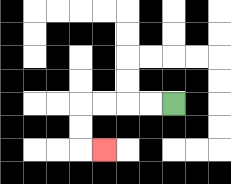{'start': '[7, 4]', 'end': '[4, 6]', 'path_directions': 'L,L,L,L,D,D,R', 'path_coordinates': '[[7, 4], [6, 4], [5, 4], [4, 4], [3, 4], [3, 5], [3, 6], [4, 6]]'}